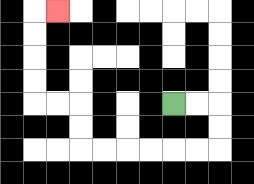{'start': '[7, 4]', 'end': '[2, 0]', 'path_directions': 'R,R,D,D,L,L,L,L,L,L,U,U,L,L,U,U,U,U,R', 'path_coordinates': '[[7, 4], [8, 4], [9, 4], [9, 5], [9, 6], [8, 6], [7, 6], [6, 6], [5, 6], [4, 6], [3, 6], [3, 5], [3, 4], [2, 4], [1, 4], [1, 3], [1, 2], [1, 1], [1, 0], [2, 0]]'}